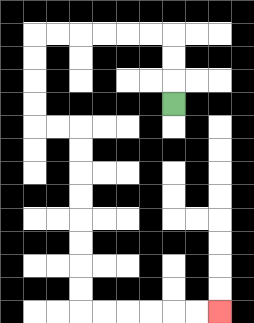{'start': '[7, 4]', 'end': '[9, 13]', 'path_directions': 'U,U,U,L,L,L,L,L,L,D,D,D,D,R,R,D,D,D,D,D,D,D,D,R,R,R,R,R,R', 'path_coordinates': '[[7, 4], [7, 3], [7, 2], [7, 1], [6, 1], [5, 1], [4, 1], [3, 1], [2, 1], [1, 1], [1, 2], [1, 3], [1, 4], [1, 5], [2, 5], [3, 5], [3, 6], [3, 7], [3, 8], [3, 9], [3, 10], [3, 11], [3, 12], [3, 13], [4, 13], [5, 13], [6, 13], [7, 13], [8, 13], [9, 13]]'}